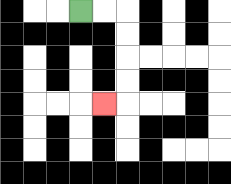{'start': '[3, 0]', 'end': '[4, 4]', 'path_directions': 'R,R,D,D,D,D,L', 'path_coordinates': '[[3, 0], [4, 0], [5, 0], [5, 1], [5, 2], [5, 3], [5, 4], [4, 4]]'}